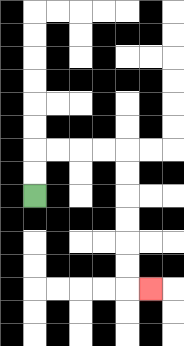{'start': '[1, 8]', 'end': '[6, 12]', 'path_directions': 'U,U,R,R,R,R,D,D,D,D,D,D,R', 'path_coordinates': '[[1, 8], [1, 7], [1, 6], [2, 6], [3, 6], [4, 6], [5, 6], [5, 7], [5, 8], [5, 9], [5, 10], [5, 11], [5, 12], [6, 12]]'}